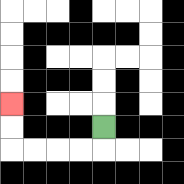{'start': '[4, 5]', 'end': '[0, 4]', 'path_directions': 'D,L,L,L,L,U,U', 'path_coordinates': '[[4, 5], [4, 6], [3, 6], [2, 6], [1, 6], [0, 6], [0, 5], [0, 4]]'}